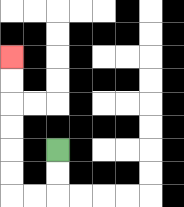{'start': '[2, 6]', 'end': '[0, 2]', 'path_directions': 'D,D,L,L,U,U,U,U,U,U', 'path_coordinates': '[[2, 6], [2, 7], [2, 8], [1, 8], [0, 8], [0, 7], [0, 6], [0, 5], [0, 4], [0, 3], [0, 2]]'}